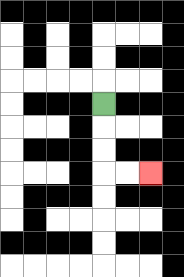{'start': '[4, 4]', 'end': '[6, 7]', 'path_directions': 'D,D,D,R,R', 'path_coordinates': '[[4, 4], [4, 5], [4, 6], [4, 7], [5, 7], [6, 7]]'}